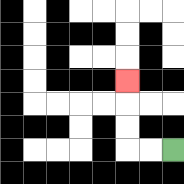{'start': '[7, 6]', 'end': '[5, 3]', 'path_directions': 'L,L,U,U,U', 'path_coordinates': '[[7, 6], [6, 6], [5, 6], [5, 5], [5, 4], [5, 3]]'}